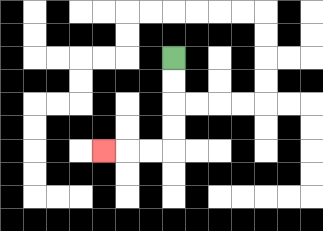{'start': '[7, 2]', 'end': '[4, 6]', 'path_directions': 'D,D,D,D,L,L,L', 'path_coordinates': '[[7, 2], [7, 3], [7, 4], [7, 5], [7, 6], [6, 6], [5, 6], [4, 6]]'}